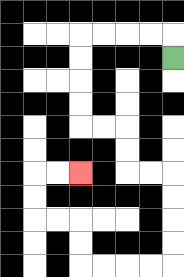{'start': '[7, 2]', 'end': '[3, 7]', 'path_directions': 'U,L,L,L,L,D,D,D,D,R,R,D,D,R,R,D,D,D,D,L,L,L,L,U,U,L,L,U,U,R,R', 'path_coordinates': '[[7, 2], [7, 1], [6, 1], [5, 1], [4, 1], [3, 1], [3, 2], [3, 3], [3, 4], [3, 5], [4, 5], [5, 5], [5, 6], [5, 7], [6, 7], [7, 7], [7, 8], [7, 9], [7, 10], [7, 11], [6, 11], [5, 11], [4, 11], [3, 11], [3, 10], [3, 9], [2, 9], [1, 9], [1, 8], [1, 7], [2, 7], [3, 7]]'}